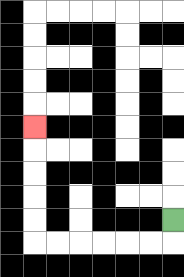{'start': '[7, 9]', 'end': '[1, 5]', 'path_directions': 'D,L,L,L,L,L,L,U,U,U,U,U', 'path_coordinates': '[[7, 9], [7, 10], [6, 10], [5, 10], [4, 10], [3, 10], [2, 10], [1, 10], [1, 9], [1, 8], [1, 7], [1, 6], [1, 5]]'}